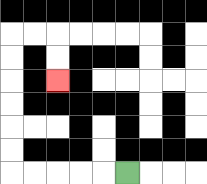{'start': '[5, 7]', 'end': '[2, 3]', 'path_directions': 'L,L,L,L,L,U,U,U,U,U,U,R,R,D,D', 'path_coordinates': '[[5, 7], [4, 7], [3, 7], [2, 7], [1, 7], [0, 7], [0, 6], [0, 5], [0, 4], [0, 3], [0, 2], [0, 1], [1, 1], [2, 1], [2, 2], [2, 3]]'}